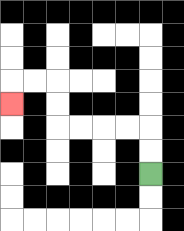{'start': '[6, 7]', 'end': '[0, 4]', 'path_directions': 'U,U,L,L,L,L,U,U,L,L,D', 'path_coordinates': '[[6, 7], [6, 6], [6, 5], [5, 5], [4, 5], [3, 5], [2, 5], [2, 4], [2, 3], [1, 3], [0, 3], [0, 4]]'}